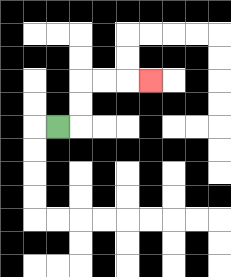{'start': '[2, 5]', 'end': '[6, 3]', 'path_directions': 'R,U,U,R,R,R', 'path_coordinates': '[[2, 5], [3, 5], [3, 4], [3, 3], [4, 3], [5, 3], [6, 3]]'}